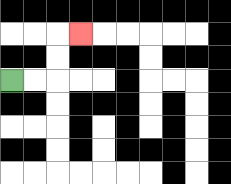{'start': '[0, 3]', 'end': '[3, 1]', 'path_directions': 'R,R,U,U,R', 'path_coordinates': '[[0, 3], [1, 3], [2, 3], [2, 2], [2, 1], [3, 1]]'}